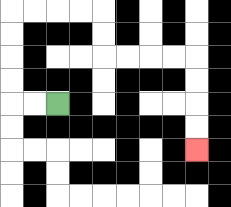{'start': '[2, 4]', 'end': '[8, 6]', 'path_directions': 'L,L,U,U,U,U,R,R,R,R,D,D,R,R,R,R,D,D,D,D', 'path_coordinates': '[[2, 4], [1, 4], [0, 4], [0, 3], [0, 2], [0, 1], [0, 0], [1, 0], [2, 0], [3, 0], [4, 0], [4, 1], [4, 2], [5, 2], [6, 2], [7, 2], [8, 2], [8, 3], [8, 4], [8, 5], [8, 6]]'}